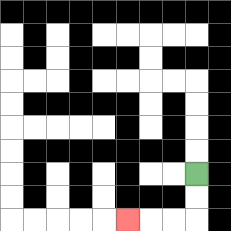{'start': '[8, 7]', 'end': '[5, 9]', 'path_directions': 'D,D,L,L,L', 'path_coordinates': '[[8, 7], [8, 8], [8, 9], [7, 9], [6, 9], [5, 9]]'}